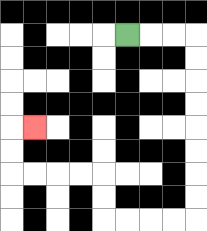{'start': '[5, 1]', 'end': '[1, 5]', 'path_directions': 'R,R,R,D,D,D,D,D,D,D,D,L,L,L,L,U,U,L,L,L,L,U,U,R', 'path_coordinates': '[[5, 1], [6, 1], [7, 1], [8, 1], [8, 2], [8, 3], [8, 4], [8, 5], [8, 6], [8, 7], [8, 8], [8, 9], [7, 9], [6, 9], [5, 9], [4, 9], [4, 8], [4, 7], [3, 7], [2, 7], [1, 7], [0, 7], [0, 6], [0, 5], [1, 5]]'}